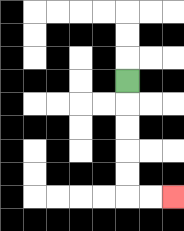{'start': '[5, 3]', 'end': '[7, 8]', 'path_directions': 'D,D,D,D,D,R,R', 'path_coordinates': '[[5, 3], [5, 4], [5, 5], [5, 6], [5, 7], [5, 8], [6, 8], [7, 8]]'}